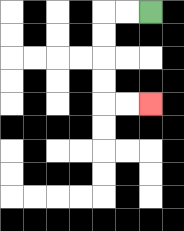{'start': '[6, 0]', 'end': '[6, 4]', 'path_directions': 'L,L,D,D,D,D,R,R', 'path_coordinates': '[[6, 0], [5, 0], [4, 0], [4, 1], [4, 2], [4, 3], [4, 4], [5, 4], [6, 4]]'}